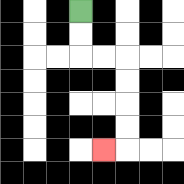{'start': '[3, 0]', 'end': '[4, 6]', 'path_directions': 'D,D,R,R,D,D,D,D,L', 'path_coordinates': '[[3, 0], [3, 1], [3, 2], [4, 2], [5, 2], [5, 3], [5, 4], [5, 5], [5, 6], [4, 6]]'}